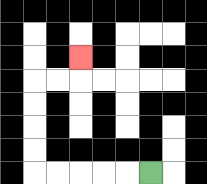{'start': '[6, 7]', 'end': '[3, 2]', 'path_directions': 'L,L,L,L,L,U,U,U,U,R,R,U', 'path_coordinates': '[[6, 7], [5, 7], [4, 7], [3, 7], [2, 7], [1, 7], [1, 6], [1, 5], [1, 4], [1, 3], [2, 3], [3, 3], [3, 2]]'}